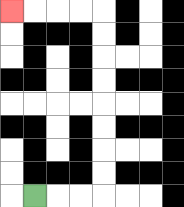{'start': '[1, 8]', 'end': '[0, 0]', 'path_directions': 'R,R,R,U,U,U,U,U,U,U,U,L,L,L,L', 'path_coordinates': '[[1, 8], [2, 8], [3, 8], [4, 8], [4, 7], [4, 6], [4, 5], [4, 4], [4, 3], [4, 2], [4, 1], [4, 0], [3, 0], [2, 0], [1, 0], [0, 0]]'}